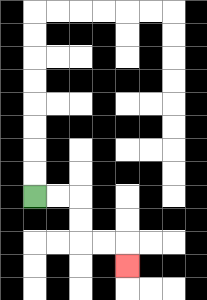{'start': '[1, 8]', 'end': '[5, 11]', 'path_directions': 'R,R,D,D,R,R,D', 'path_coordinates': '[[1, 8], [2, 8], [3, 8], [3, 9], [3, 10], [4, 10], [5, 10], [5, 11]]'}